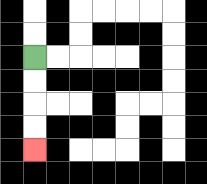{'start': '[1, 2]', 'end': '[1, 6]', 'path_directions': 'D,D,D,D', 'path_coordinates': '[[1, 2], [1, 3], [1, 4], [1, 5], [1, 6]]'}